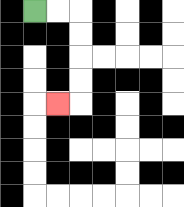{'start': '[1, 0]', 'end': '[2, 4]', 'path_directions': 'R,R,D,D,D,D,L', 'path_coordinates': '[[1, 0], [2, 0], [3, 0], [3, 1], [3, 2], [3, 3], [3, 4], [2, 4]]'}